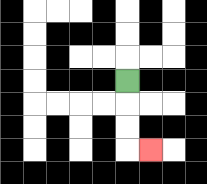{'start': '[5, 3]', 'end': '[6, 6]', 'path_directions': 'D,D,D,R', 'path_coordinates': '[[5, 3], [5, 4], [5, 5], [5, 6], [6, 6]]'}